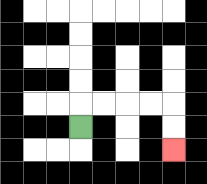{'start': '[3, 5]', 'end': '[7, 6]', 'path_directions': 'U,R,R,R,R,D,D', 'path_coordinates': '[[3, 5], [3, 4], [4, 4], [5, 4], [6, 4], [7, 4], [7, 5], [7, 6]]'}